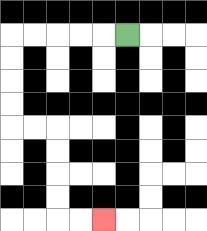{'start': '[5, 1]', 'end': '[4, 9]', 'path_directions': 'L,L,L,L,L,D,D,D,D,R,R,D,D,D,D,R,R', 'path_coordinates': '[[5, 1], [4, 1], [3, 1], [2, 1], [1, 1], [0, 1], [0, 2], [0, 3], [0, 4], [0, 5], [1, 5], [2, 5], [2, 6], [2, 7], [2, 8], [2, 9], [3, 9], [4, 9]]'}